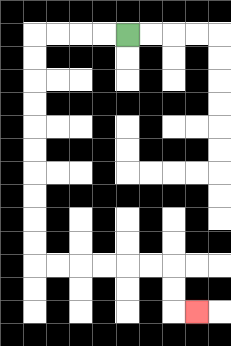{'start': '[5, 1]', 'end': '[8, 13]', 'path_directions': 'L,L,L,L,D,D,D,D,D,D,D,D,D,D,R,R,R,R,R,R,D,D,R', 'path_coordinates': '[[5, 1], [4, 1], [3, 1], [2, 1], [1, 1], [1, 2], [1, 3], [1, 4], [1, 5], [1, 6], [1, 7], [1, 8], [1, 9], [1, 10], [1, 11], [2, 11], [3, 11], [4, 11], [5, 11], [6, 11], [7, 11], [7, 12], [7, 13], [8, 13]]'}